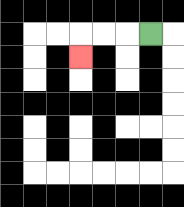{'start': '[6, 1]', 'end': '[3, 2]', 'path_directions': 'L,L,L,D', 'path_coordinates': '[[6, 1], [5, 1], [4, 1], [3, 1], [3, 2]]'}